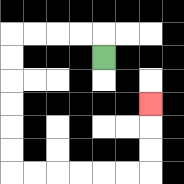{'start': '[4, 2]', 'end': '[6, 4]', 'path_directions': 'U,L,L,L,L,D,D,D,D,D,D,R,R,R,R,R,R,U,U,U', 'path_coordinates': '[[4, 2], [4, 1], [3, 1], [2, 1], [1, 1], [0, 1], [0, 2], [0, 3], [0, 4], [0, 5], [0, 6], [0, 7], [1, 7], [2, 7], [3, 7], [4, 7], [5, 7], [6, 7], [6, 6], [6, 5], [6, 4]]'}